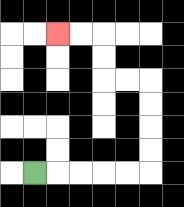{'start': '[1, 7]', 'end': '[2, 1]', 'path_directions': 'R,R,R,R,R,U,U,U,U,L,L,U,U,L,L', 'path_coordinates': '[[1, 7], [2, 7], [3, 7], [4, 7], [5, 7], [6, 7], [6, 6], [6, 5], [6, 4], [6, 3], [5, 3], [4, 3], [4, 2], [4, 1], [3, 1], [2, 1]]'}